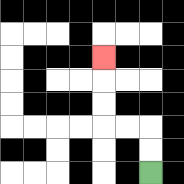{'start': '[6, 7]', 'end': '[4, 2]', 'path_directions': 'U,U,L,L,U,U,U', 'path_coordinates': '[[6, 7], [6, 6], [6, 5], [5, 5], [4, 5], [4, 4], [4, 3], [4, 2]]'}